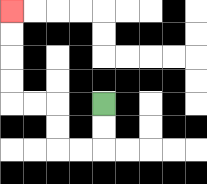{'start': '[4, 4]', 'end': '[0, 0]', 'path_directions': 'D,D,L,L,U,U,L,L,U,U,U,U', 'path_coordinates': '[[4, 4], [4, 5], [4, 6], [3, 6], [2, 6], [2, 5], [2, 4], [1, 4], [0, 4], [0, 3], [0, 2], [0, 1], [0, 0]]'}